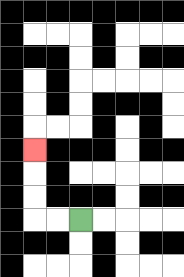{'start': '[3, 9]', 'end': '[1, 6]', 'path_directions': 'L,L,U,U,U', 'path_coordinates': '[[3, 9], [2, 9], [1, 9], [1, 8], [1, 7], [1, 6]]'}